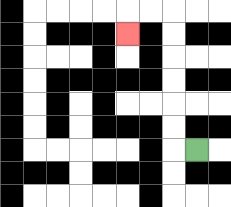{'start': '[8, 6]', 'end': '[5, 1]', 'path_directions': 'L,U,U,U,U,U,U,L,L,D', 'path_coordinates': '[[8, 6], [7, 6], [7, 5], [7, 4], [7, 3], [7, 2], [7, 1], [7, 0], [6, 0], [5, 0], [5, 1]]'}